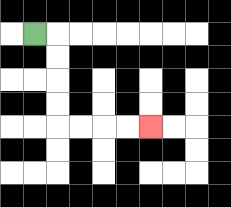{'start': '[1, 1]', 'end': '[6, 5]', 'path_directions': 'R,D,D,D,D,R,R,R,R', 'path_coordinates': '[[1, 1], [2, 1], [2, 2], [2, 3], [2, 4], [2, 5], [3, 5], [4, 5], [5, 5], [6, 5]]'}